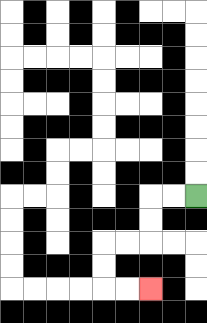{'start': '[8, 8]', 'end': '[6, 12]', 'path_directions': 'L,L,D,D,L,L,D,D,R,R', 'path_coordinates': '[[8, 8], [7, 8], [6, 8], [6, 9], [6, 10], [5, 10], [4, 10], [4, 11], [4, 12], [5, 12], [6, 12]]'}